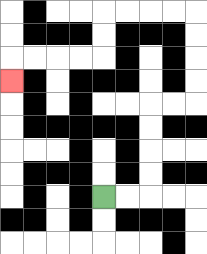{'start': '[4, 8]', 'end': '[0, 3]', 'path_directions': 'R,R,U,U,U,U,R,R,U,U,U,U,L,L,L,L,D,D,L,L,L,L,D', 'path_coordinates': '[[4, 8], [5, 8], [6, 8], [6, 7], [6, 6], [6, 5], [6, 4], [7, 4], [8, 4], [8, 3], [8, 2], [8, 1], [8, 0], [7, 0], [6, 0], [5, 0], [4, 0], [4, 1], [4, 2], [3, 2], [2, 2], [1, 2], [0, 2], [0, 3]]'}